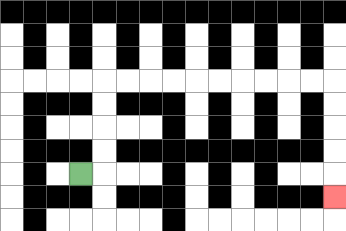{'start': '[3, 7]', 'end': '[14, 8]', 'path_directions': 'R,U,U,U,U,R,R,R,R,R,R,R,R,R,R,D,D,D,D,D', 'path_coordinates': '[[3, 7], [4, 7], [4, 6], [4, 5], [4, 4], [4, 3], [5, 3], [6, 3], [7, 3], [8, 3], [9, 3], [10, 3], [11, 3], [12, 3], [13, 3], [14, 3], [14, 4], [14, 5], [14, 6], [14, 7], [14, 8]]'}